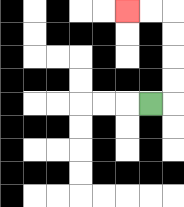{'start': '[6, 4]', 'end': '[5, 0]', 'path_directions': 'R,U,U,U,U,L,L', 'path_coordinates': '[[6, 4], [7, 4], [7, 3], [7, 2], [7, 1], [7, 0], [6, 0], [5, 0]]'}